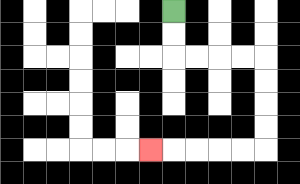{'start': '[7, 0]', 'end': '[6, 6]', 'path_directions': 'D,D,R,R,R,R,D,D,D,D,L,L,L,L,L', 'path_coordinates': '[[7, 0], [7, 1], [7, 2], [8, 2], [9, 2], [10, 2], [11, 2], [11, 3], [11, 4], [11, 5], [11, 6], [10, 6], [9, 6], [8, 6], [7, 6], [6, 6]]'}